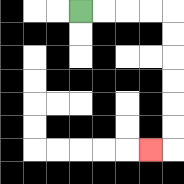{'start': '[3, 0]', 'end': '[6, 6]', 'path_directions': 'R,R,R,R,D,D,D,D,D,D,L', 'path_coordinates': '[[3, 0], [4, 0], [5, 0], [6, 0], [7, 0], [7, 1], [7, 2], [7, 3], [7, 4], [7, 5], [7, 6], [6, 6]]'}